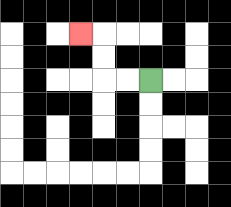{'start': '[6, 3]', 'end': '[3, 1]', 'path_directions': 'L,L,U,U,L', 'path_coordinates': '[[6, 3], [5, 3], [4, 3], [4, 2], [4, 1], [3, 1]]'}